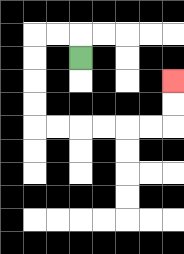{'start': '[3, 2]', 'end': '[7, 3]', 'path_directions': 'U,L,L,D,D,D,D,R,R,R,R,R,R,U,U', 'path_coordinates': '[[3, 2], [3, 1], [2, 1], [1, 1], [1, 2], [1, 3], [1, 4], [1, 5], [2, 5], [3, 5], [4, 5], [5, 5], [6, 5], [7, 5], [7, 4], [7, 3]]'}